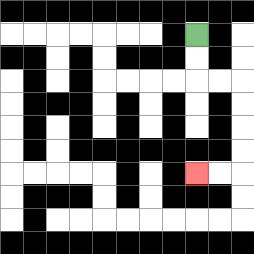{'start': '[8, 1]', 'end': '[8, 7]', 'path_directions': 'D,D,R,R,D,D,D,D,L,L', 'path_coordinates': '[[8, 1], [8, 2], [8, 3], [9, 3], [10, 3], [10, 4], [10, 5], [10, 6], [10, 7], [9, 7], [8, 7]]'}